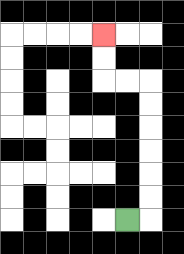{'start': '[5, 9]', 'end': '[4, 1]', 'path_directions': 'R,U,U,U,U,U,U,L,L,U,U', 'path_coordinates': '[[5, 9], [6, 9], [6, 8], [6, 7], [6, 6], [6, 5], [6, 4], [6, 3], [5, 3], [4, 3], [4, 2], [4, 1]]'}